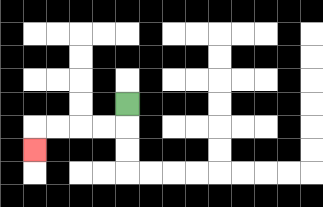{'start': '[5, 4]', 'end': '[1, 6]', 'path_directions': 'D,L,L,L,L,D', 'path_coordinates': '[[5, 4], [5, 5], [4, 5], [3, 5], [2, 5], [1, 5], [1, 6]]'}